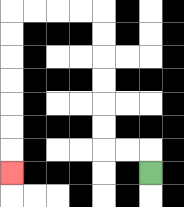{'start': '[6, 7]', 'end': '[0, 7]', 'path_directions': 'U,L,L,U,U,U,U,U,U,L,L,L,L,D,D,D,D,D,D,D', 'path_coordinates': '[[6, 7], [6, 6], [5, 6], [4, 6], [4, 5], [4, 4], [4, 3], [4, 2], [4, 1], [4, 0], [3, 0], [2, 0], [1, 0], [0, 0], [0, 1], [0, 2], [0, 3], [0, 4], [0, 5], [0, 6], [0, 7]]'}